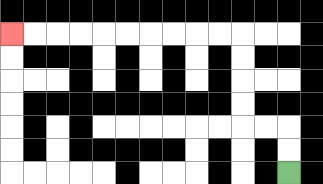{'start': '[12, 7]', 'end': '[0, 1]', 'path_directions': 'U,U,L,L,U,U,U,U,L,L,L,L,L,L,L,L,L,L', 'path_coordinates': '[[12, 7], [12, 6], [12, 5], [11, 5], [10, 5], [10, 4], [10, 3], [10, 2], [10, 1], [9, 1], [8, 1], [7, 1], [6, 1], [5, 1], [4, 1], [3, 1], [2, 1], [1, 1], [0, 1]]'}